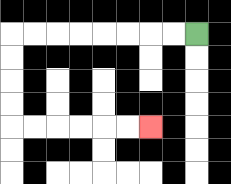{'start': '[8, 1]', 'end': '[6, 5]', 'path_directions': 'L,L,L,L,L,L,L,L,D,D,D,D,R,R,R,R,R,R', 'path_coordinates': '[[8, 1], [7, 1], [6, 1], [5, 1], [4, 1], [3, 1], [2, 1], [1, 1], [0, 1], [0, 2], [0, 3], [0, 4], [0, 5], [1, 5], [2, 5], [3, 5], [4, 5], [5, 5], [6, 5]]'}